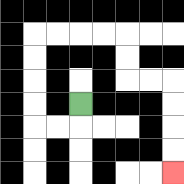{'start': '[3, 4]', 'end': '[7, 7]', 'path_directions': 'D,L,L,U,U,U,U,R,R,R,R,D,D,R,R,D,D,D,D', 'path_coordinates': '[[3, 4], [3, 5], [2, 5], [1, 5], [1, 4], [1, 3], [1, 2], [1, 1], [2, 1], [3, 1], [4, 1], [5, 1], [5, 2], [5, 3], [6, 3], [7, 3], [7, 4], [7, 5], [7, 6], [7, 7]]'}